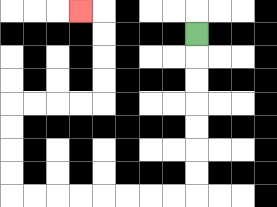{'start': '[8, 1]', 'end': '[3, 0]', 'path_directions': 'D,D,D,D,D,D,D,L,L,L,L,L,L,L,L,U,U,U,U,R,R,R,R,U,U,U,U,L', 'path_coordinates': '[[8, 1], [8, 2], [8, 3], [8, 4], [8, 5], [8, 6], [8, 7], [8, 8], [7, 8], [6, 8], [5, 8], [4, 8], [3, 8], [2, 8], [1, 8], [0, 8], [0, 7], [0, 6], [0, 5], [0, 4], [1, 4], [2, 4], [3, 4], [4, 4], [4, 3], [4, 2], [4, 1], [4, 0], [3, 0]]'}